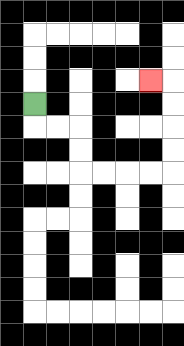{'start': '[1, 4]', 'end': '[6, 3]', 'path_directions': 'D,R,R,D,D,R,R,R,R,U,U,U,U,L', 'path_coordinates': '[[1, 4], [1, 5], [2, 5], [3, 5], [3, 6], [3, 7], [4, 7], [5, 7], [6, 7], [7, 7], [7, 6], [7, 5], [7, 4], [7, 3], [6, 3]]'}